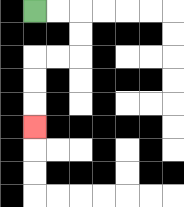{'start': '[1, 0]', 'end': '[1, 5]', 'path_directions': 'R,R,D,D,L,L,D,D,D', 'path_coordinates': '[[1, 0], [2, 0], [3, 0], [3, 1], [3, 2], [2, 2], [1, 2], [1, 3], [1, 4], [1, 5]]'}